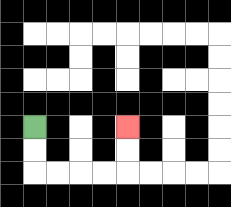{'start': '[1, 5]', 'end': '[5, 5]', 'path_directions': 'D,D,R,R,R,R,U,U', 'path_coordinates': '[[1, 5], [1, 6], [1, 7], [2, 7], [3, 7], [4, 7], [5, 7], [5, 6], [5, 5]]'}